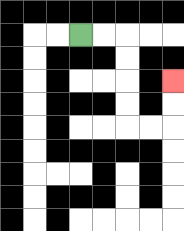{'start': '[3, 1]', 'end': '[7, 3]', 'path_directions': 'R,R,D,D,D,D,R,R,U,U', 'path_coordinates': '[[3, 1], [4, 1], [5, 1], [5, 2], [5, 3], [5, 4], [5, 5], [6, 5], [7, 5], [7, 4], [7, 3]]'}